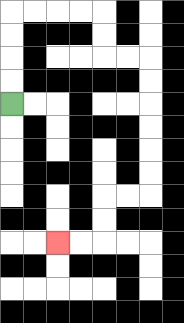{'start': '[0, 4]', 'end': '[2, 10]', 'path_directions': 'U,U,U,U,R,R,R,R,D,D,R,R,D,D,D,D,D,D,L,L,D,D,L,L', 'path_coordinates': '[[0, 4], [0, 3], [0, 2], [0, 1], [0, 0], [1, 0], [2, 0], [3, 0], [4, 0], [4, 1], [4, 2], [5, 2], [6, 2], [6, 3], [6, 4], [6, 5], [6, 6], [6, 7], [6, 8], [5, 8], [4, 8], [4, 9], [4, 10], [3, 10], [2, 10]]'}